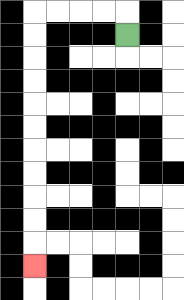{'start': '[5, 1]', 'end': '[1, 11]', 'path_directions': 'U,L,L,L,L,D,D,D,D,D,D,D,D,D,D,D', 'path_coordinates': '[[5, 1], [5, 0], [4, 0], [3, 0], [2, 0], [1, 0], [1, 1], [1, 2], [1, 3], [1, 4], [1, 5], [1, 6], [1, 7], [1, 8], [1, 9], [1, 10], [1, 11]]'}